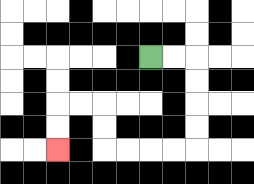{'start': '[6, 2]', 'end': '[2, 6]', 'path_directions': 'R,R,D,D,D,D,L,L,L,L,U,U,L,L,D,D', 'path_coordinates': '[[6, 2], [7, 2], [8, 2], [8, 3], [8, 4], [8, 5], [8, 6], [7, 6], [6, 6], [5, 6], [4, 6], [4, 5], [4, 4], [3, 4], [2, 4], [2, 5], [2, 6]]'}